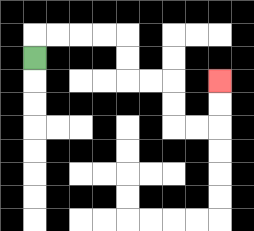{'start': '[1, 2]', 'end': '[9, 3]', 'path_directions': 'U,R,R,R,R,D,D,R,R,D,D,R,R,U,U', 'path_coordinates': '[[1, 2], [1, 1], [2, 1], [3, 1], [4, 1], [5, 1], [5, 2], [5, 3], [6, 3], [7, 3], [7, 4], [7, 5], [8, 5], [9, 5], [9, 4], [9, 3]]'}